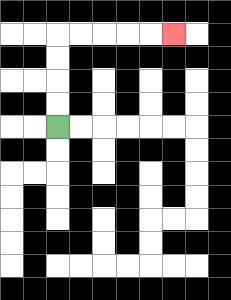{'start': '[2, 5]', 'end': '[7, 1]', 'path_directions': 'U,U,U,U,R,R,R,R,R', 'path_coordinates': '[[2, 5], [2, 4], [2, 3], [2, 2], [2, 1], [3, 1], [4, 1], [5, 1], [6, 1], [7, 1]]'}